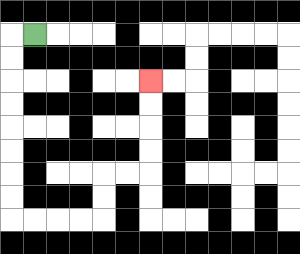{'start': '[1, 1]', 'end': '[6, 3]', 'path_directions': 'L,D,D,D,D,D,D,D,D,R,R,R,R,U,U,R,R,U,U,U,U', 'path_coordinates': '[[1, 1], [0, 1], [0, 2], [0, 3], [0, 4], [0, 5], [0, 6], [0, 7], [0, 8], [0, 9], [1, 9], [2, 9], [3, 9], [4, 9], [4, 8], [4, 7], [5, 7], [6, 7], [6, 6], [6, 5], [6, 4], [6, 3]]'}